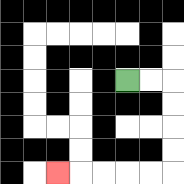{'start': '[5, 3]', 'end': '[2, 7]', 'path_directions': 'R,R,D,D,D,D,L,L,L,L,L', 'path_coordinates': '[[5, 3], [6, 3], [7, 3], [7, 4], [7, 5], [7, 6], [7, 7], [6, 7], [5, 7], [4, 7], [3, 7], [2, 7]]'}